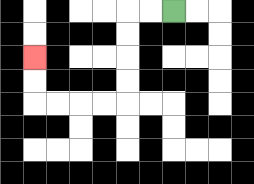{'start': '[7, 0]', 'end': '[1, 2]', 'path_directions': 'L,L,D,D,D,D,L,L,L,L,U,U', 'path_coordinates': '[[7, 0], [6, 0], [5, 0], [5, 1], [5, 2], [5, 3], [5, 4], [4, 4], [3, 4], [2, 4], [1, 4], [1, 3], [1, 2]]'}